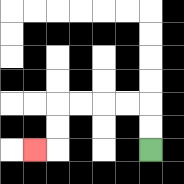{'start': '[6, 6]', 'end': '[1, 6]', 'path_directions': 'U,U,L,L,L,L,D,D,L', 'path_coordinates': '[[6, 6], [6, 5], [6, 4], [5, 4], [4, 4], [3, 4], [2, 4], [2, 5], [2, 6], [1, 6]]'}